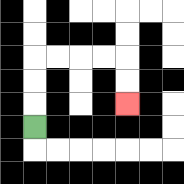{'start': '[1, 5]', 'end': '[5, 4]', 'path_directions': 'U,U,U,R,R,R,R,D,D', 'path_coordinates': '[[1, 5], [1, 4], [1, 3], [1, 2], [2, 2], [3, 2], [4, 2], [5, 2], [5, 3], [5, 4]]'}